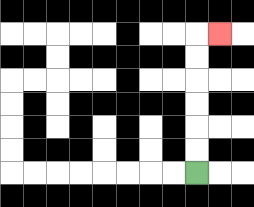{'start': '[8, 7]', 'end': '[9, 1]', 'path_directions': 'U,U,U,U,U,U,R', 'path_coordinates': '[[8, 7], [8, 6], [8, 5], [8, 4], [8, 3], [8, 2], [8, 1], [9, 1]]'}